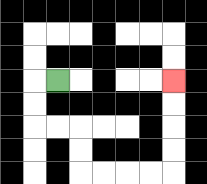{'start': '[2, 3]', 'end': '[7, 3]', 'path_directions': 'L,D,D,R,R,D,D,R,R,R,R,U,U,U,U', 'path_coordinates': '[[2, 3], [1, 3], [1, 4], [1, 5], [2, 5], [3, 5], [3, 6], [3, 7], [4, 7], [5, 7], [6, 7], [7, 7], [7, 6], [7, 5], [7, 4], [7, 3]]'}